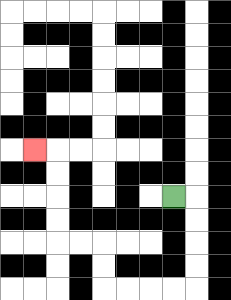{'start': '[7, 8]', 'end': '[1, 6]', 'path_directions': 'R,D,D,D,D,L,L,L,L,U,U,L,L,U,U,U,U,L', 'path_coordinates': '[[7, 8], [8, 8], [8, 9], [8, 10], [8, 11], [8, 12], [7, 12], [6, 12], [5, 12], [4, 12], [4, 11], [4, 10], [3, 10], [2, 10], [2, 9], [2, 8], [2, 7], [2, 6], [1, 6]]'}